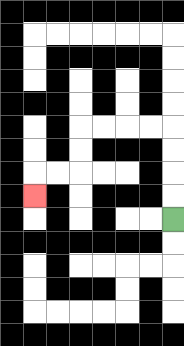{'start': '[7, 9]', 'end': '[1, 8]', 'path_directions': 'U,U,U,U,L,L,L,L,D,D,L,L,D', 'path_coordinates': '[[7, 9], [7, 8], [7, 7], [7, 6], [7, 5], [6, 5], [5, 5], [4, 5], [3, 5], [3, 6], [3, 7], [2, 7], [1, 7], [1, 8]]'}